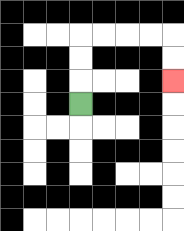{'start': '[3, 4]', 'end': '[7, 3]', 'path_directions': 'U,U,U,R,R,R,R,D,D', 'path_coordinates': '[[3, 4], [3, 3], [3, 2], [3, 1], [4, 1], [5, 1], [6, 1], [7, 1], [7, 2], [7, 3]]'}